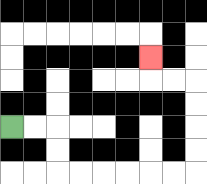{'start': '[0, 5]', 'end': '[6, 2]', 'path_directions': 'R,R,D,D,R,R,R,R,R,R,U,U,U,U,L,L,U', 'path_coordinates': '[[0, 5], [1, 5], [2, 5], [2, 6], [2, 7], [3, 7], [4, 7], [5, 7], [6, 7], [7, 7], [8, 7], [8, 6], [8, 5], [8, 4], [8, 3], [7, 3], [6, 3], [6, 2]]'}